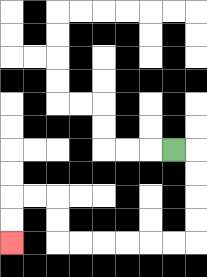{'start': '[7, 6]', 'end': '[0, 10]', 'path_directions': 'R,D,D,D,D,L,L,L,L,L,L,U,U,L,L,D,D', 'path_coordinates': '[[7, 6], [8, 6], [8, 7], [8, 8], [8, 9], [8, 10], [7, 10], [6, 10], [5, 10], [4, 10], [3, 10], [2, 10], [2, 9], [2, 8], [1, 8], [0, 8], [0, 9], [0, 10]]'}